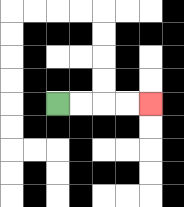{'start': '[2, 4]', 'end': '[6, 4]', 'path_directions': 'R,R,R,R', 'path_coordinates': '[[2, 4], [3, 4], [4, 4], [5, 4], [6, 4]]'}